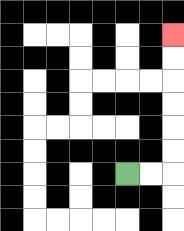{'start': '[5, 7]', 'end': '[7, 1]', 'path_directions': 'R,R,U,U,U,U,U,U', 'path_coordinates': '[[5, 7], [6, 7], [7, 7], [7, 6], [7, 5], [7, 4], [7, 3], [7, 2], [7, 1]]'}